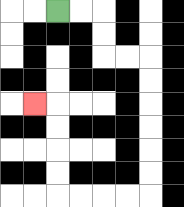{'start': '[2, 0]', 'end': '[1, 4]', 'path_directions': 'R,R,D,D,R,R,D,D,D,D,D,D,L,L,L,L,U,U,U,U,L', 'path_coordinates': '[[2, 0], [3, 0], [4, 0], [4, 1], [4, 2], [5, 2], [6, 2], [6, 3], [6, 4], [6, 5], [6, 6], [6, 7], [6, 8], [5, 8], [4, 8], [3, 8], [2, 8], [2, 7], [2, 6], [2, 5], [2, 4], [1, 4]]'}